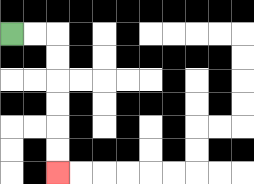{'start': '[0, 1]', 'end': '[2, 7]', 'path_directions': 'R,R,D,D,D,D,D,D', 'path_coordinates': '[[0, 1], [1, 1], [2, 1], [2, 2], [2, 3], [2, 4], [2, 5], [2, 6], [2, 7]]'}